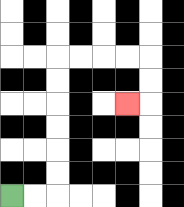{'start': '[0, 8]', 'end': '[5, 4]', 'path_directions': 'R,R,U,U,U,U,U,U,R,R,R,R,D,D,L', 'path_coordinates': '[[0, 8], [1, 8], [2, 8], [2, 7], [2, 6], [2, 5], [2, 4], [2, 3], [2, 2], [3, 2], [4, 2], [5, 2], [6, 2], [6, 3], [6, 4], [5, 4]]'}